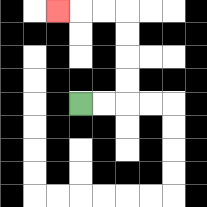{'start': '[3, 4]', 'end': '[2, 0]', 'path_directions': 'R,R,U,U,U,U,L,L,L', 'path_coordinates': '[[3, 4], [4, 4], [5, 4], [5, 3], [5, 2], [5, 1], [5, 0], [4, 0], [3, 0], [2, 0]]'}